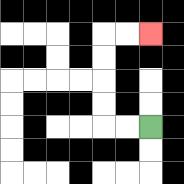{'start': '[6, 5]', 'end': '[6, 1]', 'path_directions': 'L,L,U,U,U,U,R,R', 'path_coordinates': '[[6, 5], [5, 5], [4, 5], [4, 4], [4, 3], [4, 2], [4, 1], [5, 1], [6, 1]]'}